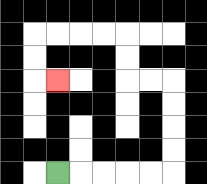{'start': '[2, 7]', 'end': '[2, 3]', 'path_directions': 'R,R,R,R,R,U,U,U,U,L,L,U,U,L,L,L,L,D,D,R', 'path_coordinates': '[[2, 7], [3, 7], [4, 7], [5, 7], [6, 7], [7, 7], [7, 6], [7, 5], [7, 4], [7, 3], [6, 3], [5, 3], [5, 2], [5, 1], [4, 1], [3, 1], [2, 1], [1, 1], [1, 2], [1, 3], [2, 3]]'}